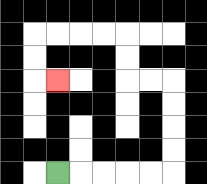{'start': '[2, 7]', 'end': '[2, 3]', 'path_directions': 'R,R,R,R,R,U,U,U,U,L,L,U,U,L,L,L,L,D,D,R', 'path_coordinates': '[[2, 7], [3, 7], [4, 7], [5, 7], [6, 7], [7, 7], [7, 6], [7, 5], [7, 4], [7, 3], [6, 3], [5, 3], [5, 2], [5, 1], [4, 1], [3, 1], [2, 1], [1, 1], [1, 2], [1, 3], [2, 3]]'}